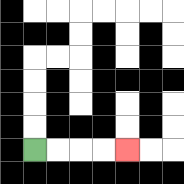{'start': '[1, 6]', 'end': '[5, 6]', 'path_directions': 'R,R,R,R', 'path_coordinates': '[[1, 6], [2, 6], [3, 6], [4, 6], [5, 6]]'}